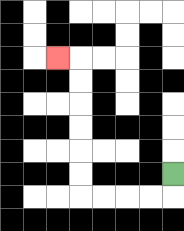{'start': '[7, 7]', 'end': '[2, 2]', 'path_directions': 'D,L,L,L,L,U,U,U,U,U,U,L', 'path_coordinates': '[[7, 7], [7, 8], [6, 8], [5, 8], [4, 8], [3, 8], [3, 7], [3, 6], [3, 5], [3, 4], [3, 3], [3, 2], [2, 2]]'}